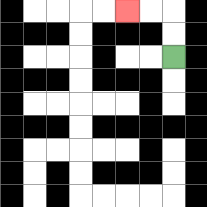{'start': '[7, 2]', 'end': '[5, 0]', 'path_directions': 'U,U,L,L', 'path_coordinates': '[[7, 2], [7, 1], [7, 0], [6, 0], [5, 0]]'}